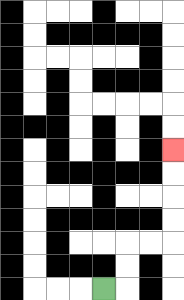{'start': '[4, 12]', 'end': '[7, 6]', 'path_directions': 'R,U,U,R,R,U,U,U,U', 'path_coordinates': '[[4, 12], [5, 12], [5, 11], [5, 10], [6, 10], [7, 10], [7, 9], [7, 8], [7, 7], [7, 6]]'}